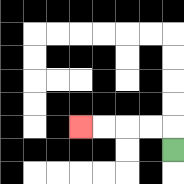{'start': '[7, 6]', 'end': '[3, 5]', 'path_directions': 'U,L,L,L,L', 'path_coordinates': '[[7, 6], [7, 5], [6, 5], [5, 5], [4, 5], [3, 5]]'}